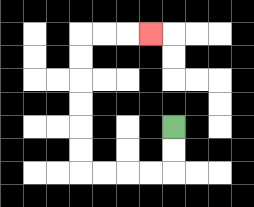{'start': '[7, 5]', 'end': '[6, 1]', 'path_directions': 'D,D,L,L,L,L,U,U,U,U,U,U,R,R,R', 'path_coordinates': '[[7, 5], [7, 6], [7, 7], [6, 7], [5, 7], [4, 7], [3, 7], [3, 6], [3, 5], [3, 4], [3, 3], [3, 2], [3, 1], [4, 1], [5, 1], [6, 1]]'}